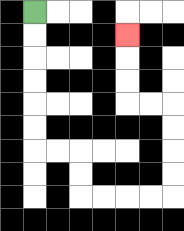{'start': '[1, 0]', 'end': '[5, 1]', 'path_directions': 'D,D,D,D,D,D,R,R,D,D,R,R,R,R,U,U,U,U,L,L,U,U,U', 'path_coordinates': '[[1, 0], [1, 1], [1, 2], [1, 3], [1, 4], [1, 5], [1, 6], [2, 6], [3, 6], [3, 7], [3, 8], [4, 8], [5, 8], [6, 8], [7, 8], [7, 7], [7, 6], [7, 5], [7, 4], [6, 4], [5, 4], [5, 3], [5, 2], [5, 1]]'}